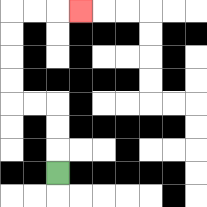{'start': '[2, 7]', 'end': '[3, 0]', 'path_directions': 'U,U,U,L,L,U,U,U,U,R,R,R', 'path_coordinates': '[[2, 7], [2, 6], [2, 5], [2, 4], [1, 4], [0, 4], [0, 3], [0, 2], [0, 1], [0, 0], [1, 0], [2, 0], [3, 0]]'}